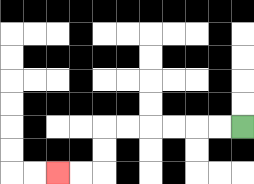{'start': '[10, 5]', 'end': '[2, 7]', 'path_directions': 'L,L,L,L,L,L,D,D,L,L', 'path_coordinates': '[[10, 5], [9, 5], [8, 5], [7, 5], [6, 5], [5, 5], [4, 5], [4, 6], [4, 7], [3, 7], [2, 7]]'}